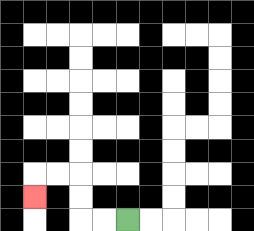{'start': '[5, 9]', 'end': '[1, 8]', 'path_directions': 'L,L,U,U,L,L,D', 'path_coordinates': '[[5, 9], [4, 9], [3, 9], [3, 8], [3, 7], [2, 7], [1, 7], [1, 8]]'}